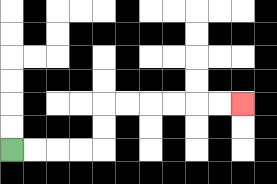{'start': '[0, 6]', 'end': '[10, 4]', 'path_directions': 'R,R,R,R,U,U,R,R,R,R,R,R', 'path_coordinates': '[[0, 6], [1, 6], [2, 6], [3, 6], [4, 6], [4, 5], [4, 4], [5, 4], [6, 4], [7, 4], [8, 4], [9, 4], [10, 4]]'}